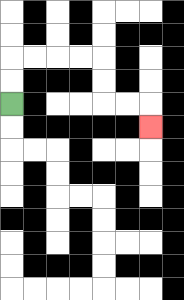{'start': '[0, 4]', 'end': '[6, 5]', 'path_directions': 'U,U,R,R,R,R,D,D,R,R,D', 'path_coordinates': '[[0, 4], [0, 3], [0, 2], [1, 2], [2, 2], [3, 2], [4, 2], [4, 3], [4, 4], [5, 4], [6, 4], [6, 5]]'}